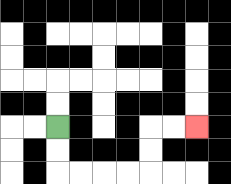{'start': '[2, 5]', 'end': '[8, 5]', 'path_directions': 'D,D,R,R,R,R,U,U,R,R', 'path_coordinates': '[[2, 5], [2, 6], [2, 7], [3, 7], [4, 7], [5, 7], [6, 7], [6, 6], [6, 5], [7, 5], [8, 5]]'}